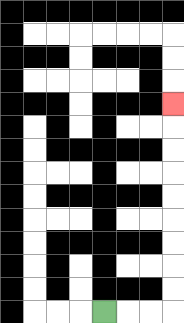{'start': '[4, 13]', 'end': '[7, 4]', 'path_directions': 'R,R,R,U,U,U,U,U,U,U,U,U', 'path_coordinates': '[[4, 13], [5, 13], [6, 13], [7, 13], [7, 12], [7, 11], [7, 10], [7, 9], [7, 8], [7, 7], [7, 6], [7, 5], [7, 4]]'}